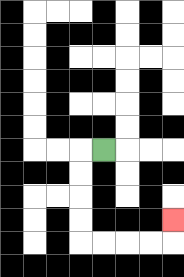{'start': '[4, 6]', 'end': '[7, 9]', 'path_directions': 'L,D,D,D,D,R,R,R,R,U', 'path_coordinates': '[[4, 6], [3, 6], [3, 7], [3, 8], [3, 9], [3, 10], [4, 10], [5, 10], [6, 10], [7, 10], [7, 9]]'}